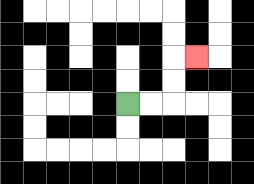{'start': '[5, 4]', 'end': '[8, 2]', 'path_directions': 'R,R,U,U,R', 'path_coordinates': '[[5, 4], [6, 4], [7, 4], [7, 3], [7, 2], [8, 2]]'}